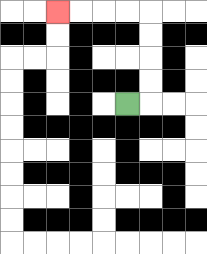{'start': '[5, 4]', 'end': '[2, 0]', 'path_directions': 'R,U,U,U,U,L,L,L,L', 'path_coordinates': '[[5, 4], [6, 4], [6, 3], [6, 2], [6, 1], [6, 0], [5, 0], [4, 0], [3, 0], [2, 0]]'}